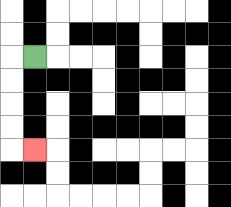{'start': '[1, 2]', 'end': '[1, 6]', 'path_directions': 'L,D,D,D,D,R', 'path_coordinates': '[[1, 2], [0, 2], [0, 3], [0, 4], [0, 5], [0, 6], [1, 6]]'}